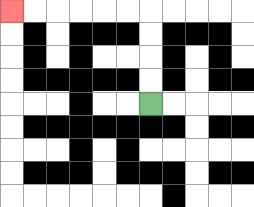{'start': '[6, 4]', 'end': '[0, 0]', 'path_directions': 'U,U,U,U,L,L,L,L,L,L', 'path_coordinates': '[[6, 4], [6, 3], [6, 2], [6, 1], [6, 0], [5, 0], [4, 0], [3, 0], [2, 0], [1, 0], [0, 0]]'}